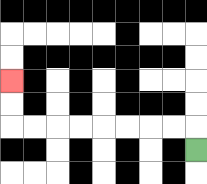{'start': '[8, 6]', 'end': '[0, 3]', 'path_directions': 'U,L,L,L,L,L,L,L,L,U,U', 'path_coordinates': '[[8, 6], [8, 5], [7, 5], [6, 5], [5, 5], [4, 5], [3, 5], [2, 5], [1, 5], [0, 5], [0, 4], [0, 3]]'}